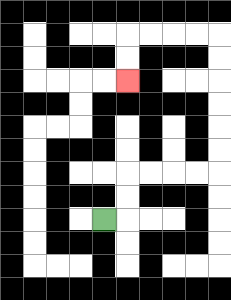{'start': '[4, 9]', 'end': '[5, 3]', 'path_directions': 'R,U,U,R,R,R,R,U,U,U,U,U,U,L,L,L,L,D,D', 'path_coordinates': '[[4, 9], [5, 9], [5, 8], [5, 7], [6, 7], [7, 7], [8, 7], [9, 7], [9, 6], [9, 5], [9, 4], [9, 3], [9, 2], [9, 1], [8, 1], [7, 1], [6, 1], [5, 1], [5, 2], [5, 3]]'}